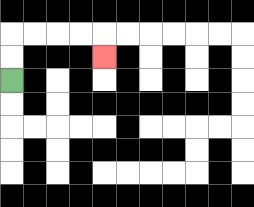{'start': '[0, 3]', 'end': '[4, 2]', 'path_directions': 'U,U,R,R,R,R,D', 'path_coordinates': '[[0, 3], [0, 2], [0, 1], [1, 1], [2, 1], [3, 1], [4, 1], [4, 2]]'}